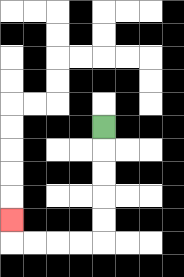{'start': '[4, 5]', 'end': '[0, 9]', 'path_directions': 'D,D,D,D,D,L,L,L,L,U', 'path_coordinates': '[[4, 5], [4, 6], [4, 7], [4, 8], [4, 9], [4, 10], [3, 10], [2, 10], [1, 10], [0, 10], [0, 9]]'}